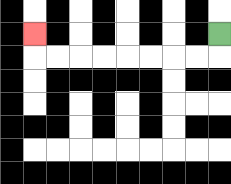{'start': '[9, 1]', 'end': '[1, 1]', 'path_directions': 'D,L,L,L,L,L,L,L,L,U', 'path_coordinates': '[[9, 1], [9, 2], [8, 2], [7, 2], [6, 2], [5, 2], [4, 2], [3, 2], [2, 2], [1, 2], [1, 1]]'}